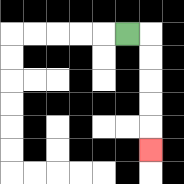{'start': '[5, 1]', 'end': '[6, 6]', 'path_directions': 'R,D,D,D,D,D', 'path_coordinates': '[[5, 1], [6, 1], [6, 2], [6, 3], [6, 4], [6, 5], [6, 6]]'}